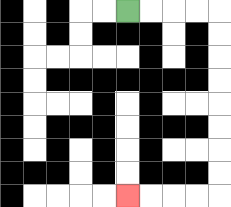{'start': '[5, 0]', 'end': '[5, 8]', 'path_directions': 'R,R,R,R,D,D,D,D,D,D,D,D,L,L,L,L', 'path_coordinates': '[[5, 0], [6, 0], [7, 0], [8, 0], [9, 0], [9, 1], [9, 2], [9, 3], [9, 4], [9, 5], [9, 6], [9, 7], [9, 8], [8, 8], [7, 8], [6, 8], [5, 8]]'}